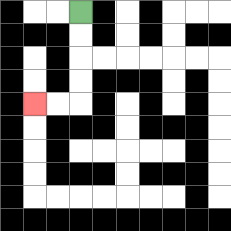{'start': '[3, 0]', 'end': '[1, 4]', 'path_directions': 'D,D,D,D,L,L', 'path_coordinates': '[[3, 0], [3, 1], [3, 2], [3, 3], [3, 4], [2, 4], [1, 4]]'}